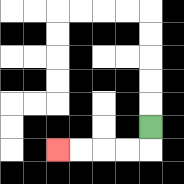{'start': '[6, 5]', 'end': '[2, 6]', 'path_directions': 'D,L,L,L,L', 'path_coordinates': '[[6, 5], [6, 6], [5, 6], [4, 6], [3, 6], [2, 6]]'}